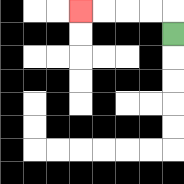{'start': '[7, 1]', 'end': '[3, 0]', 'path_directions': 'U,L,L,L,L', 'path_coordinates': '[[7, 1], [7, 0], [6, 0], [5, 0], [4, 0], [3, 0]]'}